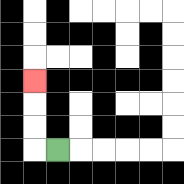{'start': '[2, 6]', 'end': '[1, 3]', 'path_directions': 'L,U,U,U', 'path_coordinates': '[[2, 6], [1, 6], [1, 5], [1, 4], [1, 3]]'}